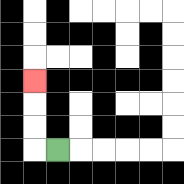{'start': '[2, 6]', 'end': '[1, 3]', 'path_directions': 'L,U,U,U', 'path_coordinates': '[[2, 6], [1, 6], [1, 5], [1, 4], [1, 3]]'}